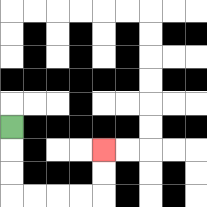{'start': '[0, 5]', 'end': '[4, 6]', 'path_directions': 'D,D,D,R,R,R,R,U,U', 'path_coordinates': '[[0, 5], [0, 6], [0, 7], [0, 8], [1, 8], [2, 8], [3, 8], [4, 8], [4, 7], [4, 6]]'}